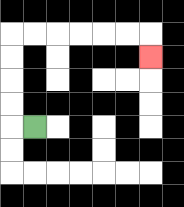{'start': '[1, 5]', 'end': '[6, 2]', 'path_directions': 'L,U,U,U,U,R,R,R,R,R,R,D', 'path_coordinates': '[[1, 5], [0, 5], [0, 4], [0, 3], [0, 2], [0, 1], [1, 1], [2, 1], [3, 1], [4, 1], [5, 1], [6, 1], [6, 2]]'}